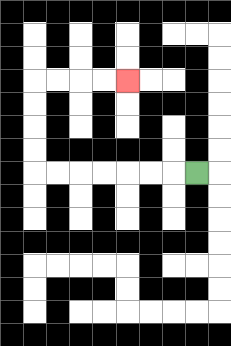{'start': '[8, 7]', 'end': '[5, 3]', 'path_directions': 'L,L,L,L,L,L,L,U,U,U,U,R,R,R,R', 'path_coordinates': '[[8, 7], [7, 7], [6, 7], [5, 7], [4, 7], [3, 7], [2, 7], [1, 7], [1, 6], [1, 5], [1, 4], [1, 3], [2, 3], [3, 3], [4, 3], [5, 3]]'}